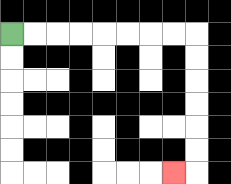{'start': '[0, 1]', 'end': '[7, 7]', 'path_directions': 'R,R,R,R,R,R,R,R,D,D,D,D,D,D,L', 'path_coordinates': '[[0, 1], [1, 1], [2, 1], [3, 1], [4, 1], [5, 1], [6, 1], [7, 1], [8, 1], [8, 2], [8, 3], [8, 4], [8, 5], [8, 6], [8, 7], [7, 7]]'}